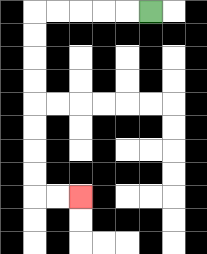{'start': '[6, 0]', 'end': '[3, 8]', 'path_directions': 'L,L,L,L,L,D,D,D,D,D,D,D,D,R,R', 'path_coordinates': '[[6, 0], [5, 0], [4, 0], [3, 0], [2, 0], [1, 0], [1, 1], [1, 2], [1, 3], [1, 4], [1, 5], [1, 6], [1, 7], [1, 8], [2, 8], [3, 8]]'}